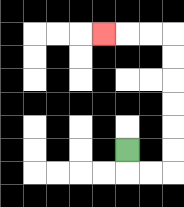{'start': '[5, 6]', 'end': '[4, 1]', 'path_directions': 'D,R,R,U,U,U,U,U,U,L,L,L', 'path_coordinates': '[[5, 6], [5, 7], [6, 7], [7, 7], [7, 6], [7, 5], [7, 4], [7, 3], [7, 2], [7, 1], [6, 1], [5, 1], [4, 1]]'}